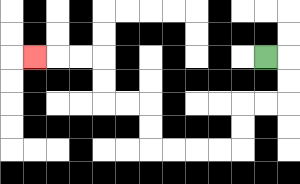{'start': '[11, 2]', 'end': '[1, 2]', 'path_directions': 'R,D,D,L,L,D,D,L,L,L,L,U,U,L,L,U,U,L,L,L', 'path_coordinates': '[[11, 2], [12, 2], [12, 3], [12, 4], [11, 4], [10, 4], [10, 5], [10, 6], [9, 6], [8, 6], [7, 6], [6, 6], [6, 5], [6, 4], [5, 4], [4, 4], [4, 3], [4, 2], [3, 2], [2, 2], [1, 2]]'}